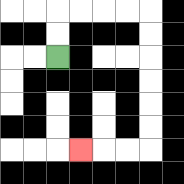{'start': '[2, 2]', 'end': '[3, 6]', 'path_directions': 'U,U,R,R,R,R,D,D,D,D,D,D,L,L,L', 'path_coordinates': '[[2, 2], [2, 1], [2, 0], [3, 0], [4, 0], [5, 0], [6, 0], [6, 1], [6, 2], [6, 3], [6, 4], [6, 5], [6, 6], [5, 6], [4, 6], [3, 6]]'}